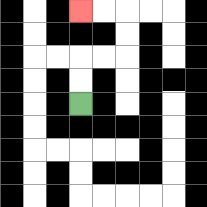{'start': '[3, 4]', 'end': '[3, 0]', 'path_directions': 'U,U,R,R,U,U,L,L', 'path_coordinates': '[[3, 4], [3, 3], [3, 2], [4, 2], [5, 2], [5, 1], [5, 0], [4, 0], [3, 0]]'}